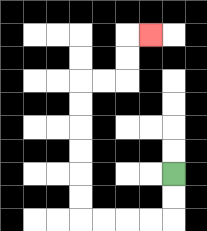{'start': '[7, 7]', 'end': '[6, 1]', 'path_directions': 'D,D,L,L,L,L,U,U,U,U,U,U,R,R,U,U,R', 'path_coordinates': '[[7, 7], [7, 8], [7, 9], [6, 9], [5, 9], [4, 9], [3, 9], [3, 8], [3, 7], [3, 6], [3, 5], [3, 4], [3, 3], [4, 3], [5, 3], [5, 2], [5, 1], [6, 1]]'}